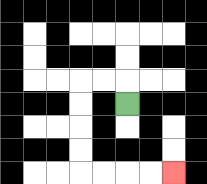{'start': '[5, 4]', 'end': '[7, 7]', 'path_directions': 'U,L,L,D,D,D,D,R,R,R,R', 'path_coordinates': '[[5, 4], [5, 3], [4, 3], [3, 3], [3, 4], [3, 5], [3, 6], [3, 7], [4, 7], [5, 7], [6, 7], [7, 7]]'}